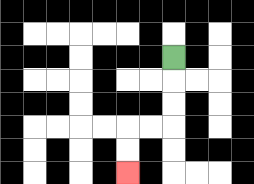{'start': '[7, 2]', 'end': '[5, 7]', 'path_directions': 'D,D,D,L,L,D,D', 'path_coordinates': '[[7, 2], [7, 3], [7, 4], [7, 5], [6, 5], [5, 5], [5, 6], [5, 7]]'}